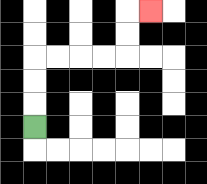{'start': '[1, 5]', 'end': '[6, 0]', 'path_directions': 'U,U,U,R,R,R,R,U,U,R', 'path_coordinates': '[[1, 5], [1, 4], [1, 3], [1, 2], [2, 2], [3, 2], [4, 2], [5, 2], [5, 1], [5, 0], [6, 0]]'}